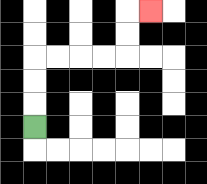{'start': '[1, 5]', 'end': '[6, 0]', 'path_directions': 'U,U,U,R,R,R,R,U,U,R', 'path_coordinates': '[[1, 5], [1, 4], [1, 3], [1, 2], [2, 2], [3, 2], [4, 2], [5, 2], [5, 1], [5, 0], [6, 0]]'}